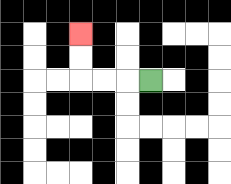{'start': '[6, 3]', 'end': '[3, 1]', 'path_directions': 'L,L,L,U,U', 'path_coordinates': '[[6, 3], [5, 3], [4, 3], [3, 3], [3, 2], [3, 1]]'}